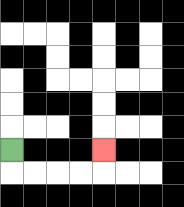{'start': '[0, 6]', 'end': '[4, 6]', 'path_directions': 'D,R,R,R,R,U', 'path_coordinates': '[[0, 6], [0, 7], [1, 7], [2, 7], [3, 7], [4, 7], [4, 6]]'}